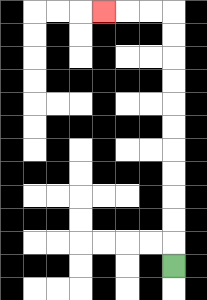{'start': '[7, 11]', 'end': '[4, 0]', 'path_directions': 'U,U,U,U,U,U,U,U,U,U,U,L,L,L', 'path_coordinates': '[[7, 11], [7, 10], [7, 9], [7, 8], [7, 7], [7, 6], [7, 5], [7, 4], [7, 3], [7, 2], [7, 1], [7, 0], [6, 0], [5, 0], [4, 0]]'}